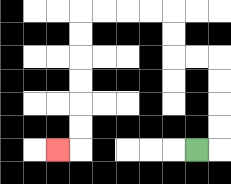{'start': '[8, 6]', 'end': '[2, 6]', 'path_directions': 'R,U,U,U,U,L,L,U,U,L,L,L,L,D,D,D,D,D,D,L', 'path_coordinates': '[[8, 6], [9, 6], [9, 5], [9, 4], [9, 3], [9, 2], [8, 2], [7, 2], [7, 1], [7, 0], [6, 0], [5, 0], [4, 0], [3, 0], [3, 1], [3, 2], [3, 3], [3, 4], [3, 5], [3, 6], [2, 6]]'}